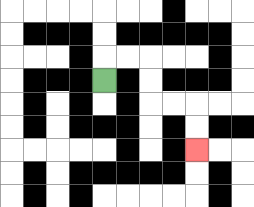{'start': '[4, 3]', 'end': '[8, 6]', 'path_directions': 'U,R,R,D,D,R,R,D,D', 'path_coordinates': '[[4, 3], [4, 2], [5, 2], [6, 2], [6, 3], [6, 4], [7, 4], [8, 4], [8, 5], [8, 6]]'}